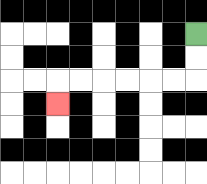{'start': '[8, 1]', 'end': '[2, 4]', 'path_directions': 'D,D,L,L,L,L,L,L,D', 'path_coordinates': '[[8, 1], [8, 2], [8, 3], [7, 3], [6, 3], [5, 3], [4, 3], [3, 3], [2, 3], [2, 4]]'}